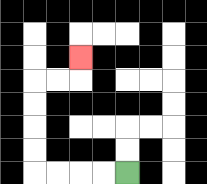{'start': '[5, 7]', 'end': '[3, 2]', 'path_directions': 'L,L,L,L,U,U,U,U,R,R,U', 'path_coordinates': '[[5, 7], [4, 7], [3, 7], [2, 7], [1, 7], [1, 6], [1, 5], [1, 4], [1, 3], [2, 3], [3, 3], [3, 2]]'}